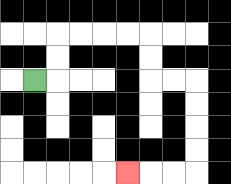{'start': '[1, 3]', 'end': '[5, 7]', 'path_directions': 'R,U,U,R,R,R,R,D,D,R,R,D,D,D,D,L,L,L', 'path_coordinates': '[[1, 3], [2, 3], [2, 2], [2, 1], [3, 1], [4, 1], [5, 1], [6, 1], [6, 2], [6, 3], [7, 3], [8, 3], [8, 4], [8, 5], [8, 6], [8, 7], [7, 7], [6, 7], [5, 7]]'}